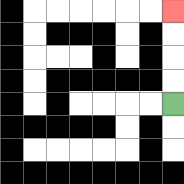{'start': '[7, 4]', 'end': '[7, 0]', 'path_directions': 'U,U,U,U', 'path_coordinates': '[[7, 4], [7, 3], [7, 2], [7, 1], [7, 0]]'}